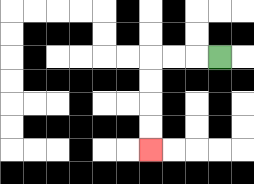{'start': '[9, 2]', 'end': '[6, 6]', 'path_directions': 'L,L,L,D,D,D,D', 'path_coordinates': '[[9, 2], [8, 2], [7, 2], [6, 2], [6, 3], [6, 4], [6, 5], [6, 6]]'}